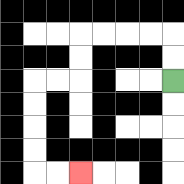{'start': '[7, 3]', 'end': '[3, 7]', 'path_directions': 'U,U,L,L,L,L,D,D,L,L,D,D,D,D,R,R', 'path_coordinates': '[[7, 3], [7, 2], [7, 1], [6, 1], [5, 1], [4, 1], [3, 1], [3, 2], [3, 3], [2, 3], [1, 3], [1, 4], [1, 5], [1, 6], [1, 7], [2, 7], [3, 7]]'}